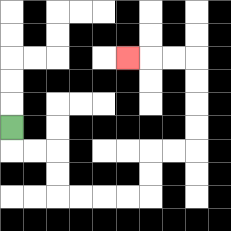{'start': '[0, 5]', 'end': '[5, 2]', 'path_directions': 'D,R,R,D,D,R,R,R,R,U,U,R,R,U,U,U,U,L,L,L', 'path_coordinates': '[[0, 5], [0, 6], [1, 6], [2, 6], [2, 7], [2, 8], [3, 8], [4, 8], [5, 8], [6, 8], [6, 7], [6, 6], [7, 6], [8, 6], [8, 5], [8, 4], [8, 3], [8, 2], [7, 2], [6, 2], [5, 2]]'}